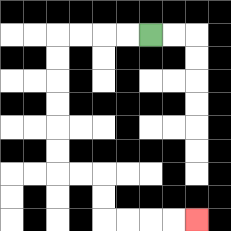{'start': '[6, 1]', 'end': '[8, 9]', 'path_directions': 'L,L,L,L,D,D,D,D,D,D,R,R,D,D,R,R,R,R', 'path_coordinates': '[[6, 1], [5, 1], [4, 1], [3, 1], [2, 1], [2, 2], [2, 3], [2, 4], [2, 5], [2, 6], [2, 7], [3, 7], [4, 7], [4, 8], [4, 9], [5, 9], [6, 9], [7, 9], [8, 9]]'}